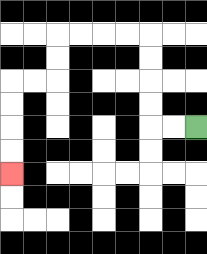{'start': '[8, 5]', 'end': '[0, 7]', 'path_directions': 'L,L,U,U,U,U,L,L,L,L,D,D,L,L,D,D,D,D', 'path_coordinates': '[[8, 5], [7, 5], [6, 5], [6, 4], [6, 3], [6, 2], [6, 1], [5, 1], [4, 1], [3, 1], [2, 1], [2, 2], [2, 3], [1, 3], [0, 3], [0, 4], [0, 5], [0, 6], [0, 7]]'}